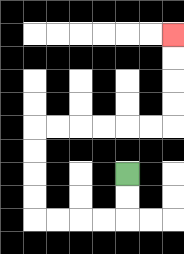{'start': '[5, 7]', 'end': '[7, 1]', 'path_directions': 'D,D,L,L,L,L,U,U,U,U,R,R,R,R,R,R,U,U,U,U', 'path_coordinates': '[[5, 7], [5, 8], [5, 9], [4, 9], [3, 9], [2, 9], [1, 9], [1, 8], [1, 7], [1, 6], [1, 5], [2, 5], [3, 5], [4, 5], [5, 5], [6, 5], [7, 5], [7, 4], [7, 3], [7, 2], [7, 1]]'}